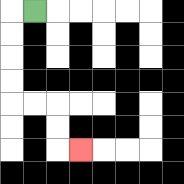{'start': '[1, 0]', 'end': '[3, 6]', 'path_directions': 'L,D,D,D,D,R,R,D,D,R', 'path_coordinates': '[[1, 0], [0, 0], [0, 1], [0, 2], [0, 3], [0, 4], [1, 4], [2, 4], [2, 5], [2, 6], [3, 6]]'}